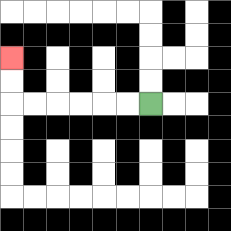{'start': '[6, 4]', 'end': '[0, 2]', 'path_directions': 'L,L,L,L,L,L,U,U', 'path_coordinates': '[[6, 4], [5, 4], [4, 4], [3, 4], [2, 4], [1, 4], [0, 4], [0, 3], [0, 2]]'}